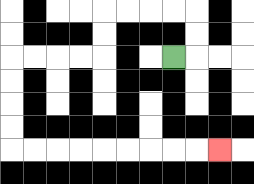{'start': '[7, 2]', 'end': '[9, 6]', 'path_directions': 'R,U,U,L,L,L,L,D,D,L,L,L,L,D,D,D,D,R,R,R,R,R,R,R,R,R', 'path_coordinates': '[[7, 2], [8, 2], [8, 1], [8, 0], [7, 0], [6, 0], [5, 0], [4, 0], [4, 1], [4, 2], [3, 2], [2, 2], [1, 2], [0, 2], [0, 3], [0, 4], [0, 5], [0, 6], [1, 6], [2, 6], [3, 6], [4, 6], [5, 6], [6, 6], [7, 6], [8, 6], [9, 6]]'}